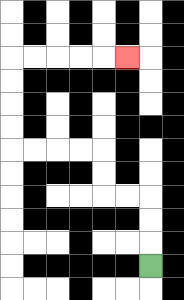{'start': '[6, 11]', 'end': '[5, 2]', 'path_directions': 'U,U,U,L,L,U,U,L,L,L,L,U,U,U,U,R,R,R,R,R', 'path_coordinates': '[[6, 11], [6, 10], [6, 9], [6, 8], [5, 8], [4, 8], [4, 7], [4, 6], [3, 6], [2, 6], [1, 6], [0, 6], [0, 5], [0, 4], [0, 3], [0, 2], [1, 2], [2, 2], [3, 2], [4, 2], [5, 2]]'}